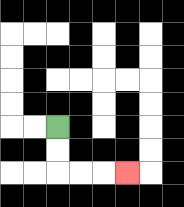{'start': '[2, 5]', 'end': '[5, 7]', 'path_directions': 'D,D,R,R,R', 'path_coordinates': '[[2, 5], [2, 6], [2, 7], [3, 7], [4, 7], [5, 7]]'}